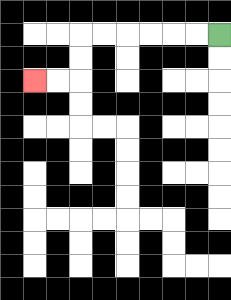{'start': '[9, 1]', 'end': '[1, 3]', 'path_directions': 'L,L,L,L,L,L,D,D,L,L', 'path_coordinates': '[[9, 1], [8, 1], [7, 1], [6, 1], [5, 1], [4, 1], [3, 1], [3, 2], [3, 3], [2, 3], [1, 3]]'}